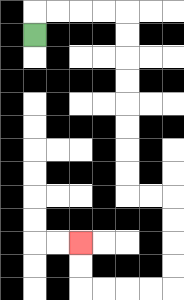{'start': '[1, 1]', 'end': '[3, 10]', 'path_directions': 'U,R,R,R,R,D,D,D,D,D,D,D,D,R,R,D,D,D,D,L,L,L,L,U,U', 'path_coordinates': '[[1, 1], [1, 0], [2, 0], [3, 0], [4, 0], [5, 0], [5, 1], [5, 2], [5, 3], [5, 4], [5, 5], [5, 6], [5, 7], [5, 8], [6, 8], [7, 8], [7, 9], [7, 10], [7, 11], [7, 12], [6, 12], [5, 12], [4, 12], [3, 12], [3, 11], [3, 10]]'}